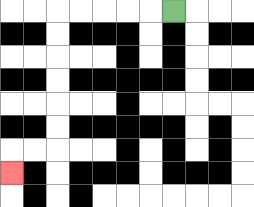{'start': '[7, 0]', 'end': '[0, 7]', 'path_directions': 'L,L,L,L,L,D,D,D,D,D,D,L,L,D', 'path_coordinates': '[[7, 0], [6, 0], [5, 0], [4, 0], [3, 0], [2, 0], [2, 1], [2, 2], [2, 3], [2, 4], [2, 5], [2, 6], [1, 6], [0, 6], [0, 7]]'}